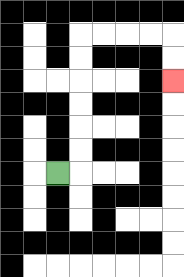{'start': '[2, 7]', 'end': '[7, 3]', 'path_directions': 'R,U,U,U,U,U,U,R,R,R,R,D,D', 'path_coordinates': '[[2, 7], [3, 7], [3, 6], [3, 5], [3, 4], [3, 3], [3, 2], [3, 1], [4, 1], [5, 1], [6, 1], [7, 1], [7, 2], [7, 3]]'}